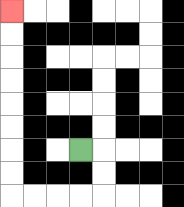{'start': '[3, 6]', 'end': '[0, 0]', 'path_directions': 'R,D,D,L,L,L,L,U,U,U,U,U,U,U,U', 'path_coordinates': '[[3, 6], [4, 6], [4, 7], [4, 8], [3, 8], [2, 8], [1, 8], [0, 8], [0, 7], [0, 6], [0, 5], [0, 4], [0, 3], [0, 2], [0, 1], [0, 0]]'}